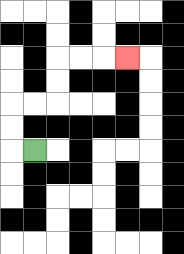{'start': '[1, 6]', 'end': '[5, 2]', 'path_directions': 'L,U,U,R,R,U,U,R,R,R', 'path_coordinates': '[[1, 6], [0, 6], [0, 5], [0, 4], [1, 4], [2, 4], [2, 3], [2, 2], [3, 2], [4, 2], [5, 2]]'}